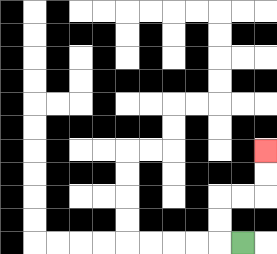{'start': '[10, 10]', 'end': '[11, 6]', 'path_directions': 'L,U,U,R,R,U,U', 'path_coordinates': '[[10, 10], [9, 10], [9, 9], [9, 8], [10, 8], [11, 8], [11, 7], [11, 6]]'}